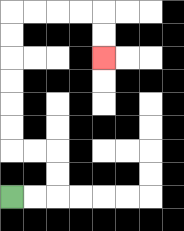{'start': '[0, 8]', 'end': '[4, 2]', 'path_directions': 'R,R,U,U,L,L,U,U,U,U,U,U,R,R,R,R,D,D', 'path_coordinates': '[[0, 8], [1, 8], [2, 8], [2, 7], [2, 6], [1, 6], [0, 6], [0, 5], [0, 4], [0, 3], [0, 2], [0, 1], [0, 0], [1, 0], [2, 0], [3, 0], [4, 0], [4, 1], [4, 2]]'}